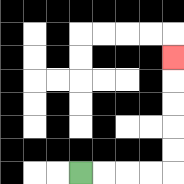{'start': '[3, 7]', 'end': '[7, 2]', 'path_directions': 'R,R,R,R,U,U,U,U,U', 'path_coordinates': '[[3, 7], [4, 7], [5, 7], [6, 7], [7, 7], [7, 6], [7, 5], [7, 4], [7, 3], [7, 2]]'}